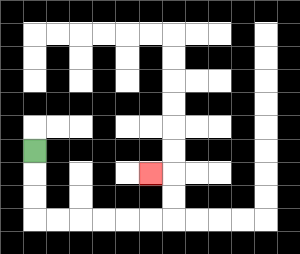{'start': '[1, 6]', 'end': '[6, 7]', 'path_directions': 'D,D,D,R,R,R,R,R,R,U,U,L', 'path_coordinates': '[[1, 6], [1, 7], [1, 8], [1, 9], [2, 9], [3, 9], [4, 9], [5, 9], [6, 9], [7, 9], [7, 8], [7, 7], [6, 7]]'}